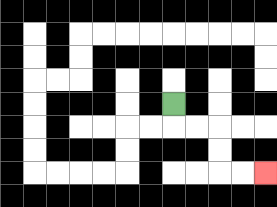{'start': '[7, 4]', 'end': '[11, 7]', 'path_directions': 'D,R,R,D,D,R,R', 'path_coordinates': '[[7, 4], [7, 5], [8, 5], [9, 5], [9, 6], [9, 7], [10, 7], [11, 7]]'}